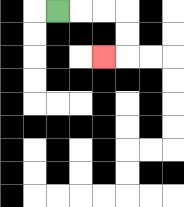{'start': '[2, 0]', 'end': '[4, 2]', 'path_directions': 'R,R,R,D,D,L', 'path_coordinates': '[[2, 0], [3, 0], [4, 0], [5, 0], [5, 1], [5, 2], [4, 2]]'}